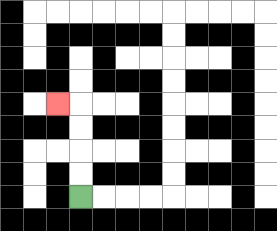{'start': '[3, 8]', 'end': '[2, 4]', 'path_directions': 'U,U,U,U,L', 'path_coordinates': '[[3, 8], [3, 7], [3, 6], [3, 5], [3, 4], [2, 4]]'}